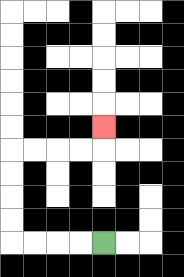{'start': '[4, 10]', 'end': '[4, 5]', 'path_directions': 'L,L,L,L,U,U,U,U,R,R,R,R,U', 'path_coordinates': '[[4, 10], [3, 10], [2, 10], [1, 10], [0, 10], [0, 9], [0, 8], [0, 7], [0, 6], [1, 6], [2, 6], [3, 6], [4, 6], [4, 5]]'}